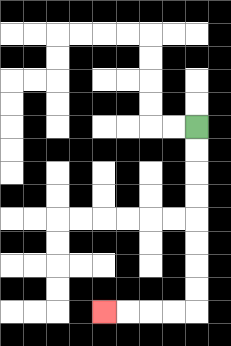{'start': '[8, 5]', 'end': '[4, 13]', 'path_directions': 'D,D,D,D,D,D,D,D,L,L,L,L', 'path_coordinates': '[[8, 5], [8, 6], [8, 7], [8, 8], [8, 9], [8, 10], [8, 11], [8, 12], [8, 13], [7, 13], [6, 13], [5, 13], [4, 13]]'}